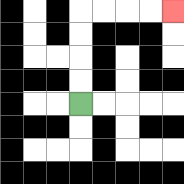{'start': '[3, 4]', 'end': '[7, 0]', 'path_directions': 'U,U,U,U,R,R,R,R', 'path_coordinates': '[[3, 4], [3, 3], [3, 2], [3, 1], [3, 0], [4, 0], [5, 0], [6, 0], [7, 0]]'}